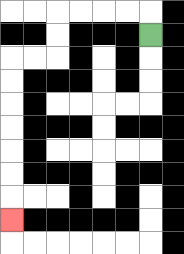{'start': '[6, 1]', 'end': '[0, 9]', 'path_directions': 'U,L,L,L,L,D,D,L,L,D,D,D,D,D,D,D', 'path_coordinates': '[[6, 1], [6, 0], [5, 0], [4, 0], [3, 0], [2, 0], [2, 1], [2, 2], [1, 2], [0, 2], [0, 3], [0, 4], [0, 5], [0, 6], [0, 7], [0, 8], [0, 9]]'}